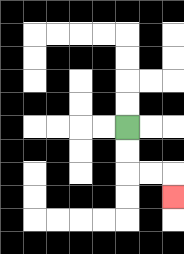{'start': '[5, 5]', 'end': '[7, 8]', 'path_directions': 'D,D,R,R,D', 'path_coordinates': '[[5, 5], [5, 6], [5, 7], [6, 7], [7, 7], [7, 8]]'}